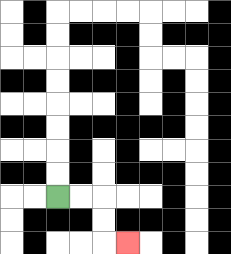{'start': '[2, 8]', 'end': '[5, 10]', 'path_directions': 'R,R,D,D,R', 'path_coordinates': '[[2, 8], [3, 8], [4, 8], [4, 9], [4, 10], [5, 10]]'}